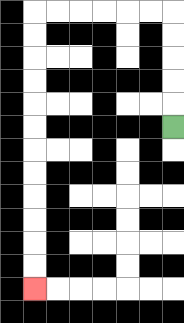{'start': '[7, 5]', 'end': '[1, 12]', 'path_directions': 'U,U,U,U,U,L,L,L,L,L,L,D,D,D,D,D,D,D,D,D,D,D,D', 'path_coordinates': '[[7, 5], [7, 4], [7, 3], [7, 2], [7, 1], [7, 0], [6, 0], [5, 0], [4, 0], [3, 0], [2, 0], [1, 0], [1, 1], [1, 2], [1, 3], [1, 4], [1, 5], [1, 6], [1, 7], [1, 8], [1, 9], [1, 10], [1, 11], [1, 12]]'}